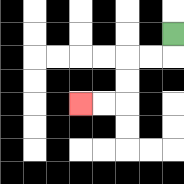{'start': '[7, 1]', 'end': '[3, 4]', 'path_directions': 'D,L,L,D,D,L,L', 'path_coordinates': '[[7, 1], [7, 2], [6, 2], [5, 2], [5, 3], [5, 4], [4, 4], [3, 4]]'}